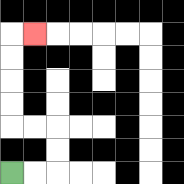{'start': '[0, 7]', 'end': '[1, 1]', 'path_directions': 'R,R,U,U,L,L,U,U,U,U,R', 'path_coordinates': '[[0, 7], [1, 7], [2, 7], [2, 6], [2, 5], [1, 5], [0, 5], [0, 4], [0, 3], [0, 2], [0, 1], [1, 1]]'}